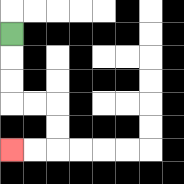{'start': '[0, 1]', 'end': '[0, 6]', 'path_directions': 'D,D,D,R,R,D,D,L,L', 'path_coordinates': '[[0, 1], [0, 2], [0, 3], [0, 4], [1, 4], [2, 4], [2, 5], [2, 6], [1, 6], [0, 6]]'}